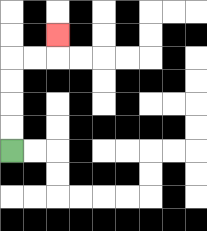{'start': '[0, 6]', 'end': '[2, 1]', 'path_directions': 'U,U,U,U,R,R,U', 'path_coordinates': '[[0, 6], [0, 5], [0, 4], [0, 3], [0, 2], [1, 2], [2, 2], [2, 1]]'}